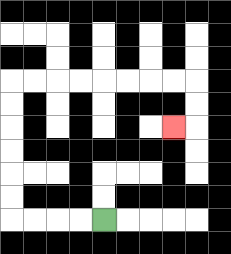{'start': '[4, 9]', 'end': '[7, 5]', 'path_directions': 'L,L,L,L,U,U,U,U,U,U,R,R,R,R,R,R,R,R,D,D,L', 'path_coordinates': '[[4, 9], [3, 9], [2, 9], [1, 9], [0, 9], [0, 8], [0, 7], [0, 6], [0, 5], [0, 4], [0, 3], [1, 3], [2, 3], [3, 3], [4, 3], [5, 3], [6, 3], [7, 3], [8, 3], [8, 4], [8, 5], [7, 5]]'}